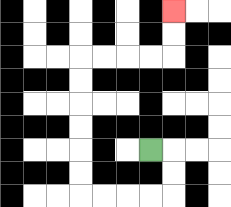{'start': '[6, 6]', 'end': '[7, 0]', 'path_directions': 'R,D,D,L,L,L,L,U,U,U,U,U,U,R,R,R,R,U,U', 'path_coordinates': '[[6, 6], [7, 6], [7, 7], [7, 8], [6, 8], [5, 8], [4, 8], [3, 8], [3, 7], [3, 6], [3, 5], [3, 4], [3, 3], [3, 2], [4, 2], [5, 2], [6, 2], [7, 2], [7, 1], [7, 0]]'}